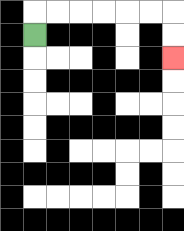{'start': '[1, 1]', 'end': '[7, 2]', 'path_directions': 'U,R,R,R,R,R,R,D,D', 'path_coordinates': '[[1, 1], [1, 0], [2, 0], [3, 0], [4, 0], [5, 0], [6, 0], [7, 0], [7, 1], [7, 2]]'}